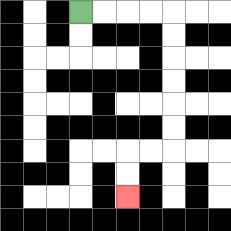{'start': '[3, 0]', 'end': '[5, 8]', 'path_directions': 'R,R,R,R,D,D,D,D,D,D,L,L,D,D', 'path_coordinates': '[[3, 0], [4, 0], [5, 0], [6, 0], [7, 0], [7, 1], [7, 2], [7, 3], [7, 4], [7, 5], [7, 6], [6, 6], [5, 6], [5, 7], [5, 8]]'}